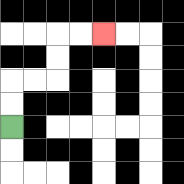{'start': '[0, 5]', 'end': '[4, 1]', 'path_directions': 'U,U,R,R,U,U,R,R', 'path_coordinates': '[[0, 5], [0, 4], [0, 3], [1, 3], [2, 3], [2, 2], [2, 1], [3, 1], [4, 1]]'}